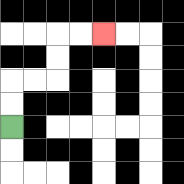{'start': '[0, 5]', 'end': '[4, 1]', 'path_directions': 'U,U,R,R,U,U,R,R', 'path_coordinates': '[[0, 5], [0, 4], [0, 3], [1, 3], [2, 3], [2, 2], [2, 1], [3, 1], [4, 1]]'}